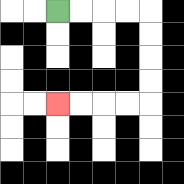{'start': '[2, 0]', 'end': '[2, 4]', 'path_directions': 'R,R,R,R,D,D,D,D,L,L,L,L', 'path_coordinates': '[[2, 0], [3, 0], [4, 0], [5, 0], [6, 0], [6, 1], [6, 2], [6, 3], [6, 4], [5, 4], [4, 4], [3, 4], [2, 4]]'}